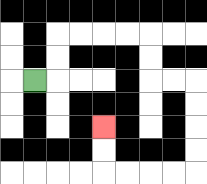{'start': '[1, 3]', 'end': '[4, 5]', 'path_directions': 'R,U,U,R,R,R,R,D,D,R,R,D,D,D,D,L,L,L,L,U,U', 'path_coordinates': '[[1, 3], [2, 3], [2, 2], [2, 1], [3, 1], [4, 1], [5, 1], [6, 1], [6, 2], [6, 3], [7, 3], [8, 3], [8, 4], [8, 5], [8, 6], [8, 7], [7, 7], [6, 7], [5, 7], [4, 7], [4, 6], [4, 5]]'}